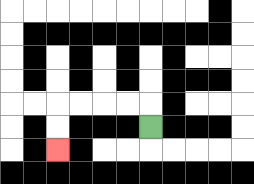{'start': '[6, 5]', 'end': '[2, 6]', 'path_directions': 'U,L,L,L,L,D,D', 'path_coordinates': '[[6, 5], [6, 4], [5, 4], [4, 4], [3, 4], [2, 4], [2, 5], [2, 6]]'}